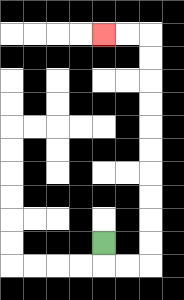{'start': '[4, 10]', 'end': '[4, 1]', 'path_directions': 'D,R,R,U,U,U,U,U,U,U,U,U,U,L,L', 'path_coordinates': '[[4, 10], [4, 11], [5, 11], [6, 11], [6, 10], [6, 9], [6, 8], [6, 7], [6, 6], [6, 5], [6, 4], [6, 3], [6, 2], [6, 1], [5, 1], [4, 1]]'}